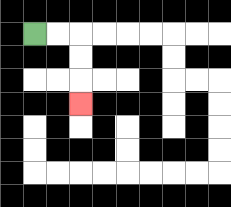{'start': '[1, 1]', 'end': '[3, 4]', 'path_directions': 'R,R,D,D,D', 'path_coordinates': '[[1, 1], [2, 1], [3, 1], [3, 2], [3, 3], [3, 4]]'}